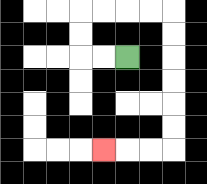{'start': '[5, 2]', 'end': '[4, 6]', 'path_directions': 'L,L,U,U,R,R,R,R,D,D,D,D,D,D,L,L,L', 'path_coordinates': '[[5, 2], [4, 2], [3, 2], [3, 1], [3, 0], [4, 0], [5, 0], [6, 0], [7, 0], [7, 1], [7, 2], [7, 3], [7, 4], [7, 5], [7, 6], [6, 6], [5, 6], [4, 6]]'}